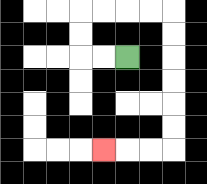{'start': '[5, 2]', 'end': '[4, 6]', 'path_directions': 'L,L,U,U,R,R,R,R,D,D,D,D,D,D,L,L,L', 'path_coordinates': '[[5, 2], [4, 2], [3, 2], [3, 1], [3, 0], [4, 0], [5, 0], [6, 0], [7, 0], [7, 1], [7, 2], [7, 3], [7, 4], [7, 5], [7, 6], [6, 6], [5, 6], [4, 6]]'}